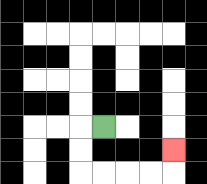{'start': '[4, 5]', 'end': '[7, 6]', 'path_directions': 'L,D,D,R,R,R,R,U', 'path_coordinates': '[[4, 5], [3, 5], [3, 6], [3, 7], [4, 7], [5, 7], [6, 7], [7, 7], [7, 6]]'}